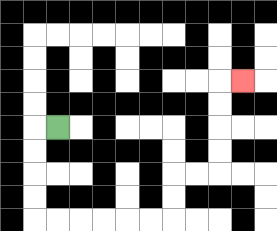{'start': '[2, 5]', 'end': '[10, 3]', 'path_directions': 'L,D,D,D,D,R,R,R,R,R,R,U,U,R,R,U,U,U,U,R', 'path_coordinates': '[[2, 5], [1, 5], [1, 6], [1, 7], [1, 8], [1, 9], [2, 9], [3, 9], [4, 9], [5, 9], [6, 9], [7, 9], [7, 8], [7, 7], [8, 7], [9, 7], [9, 6], [9, 5], [9, 4], [9, 3], [10, 3]]'}